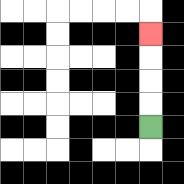{'start': '[6, 5]', 'end': '[6, 1]', 'path_directions': 'U,U,U,U', 'path_coordinates': '[[6, 5], [6, 4], [6, 3], [6, 2], [6, 1]]'}